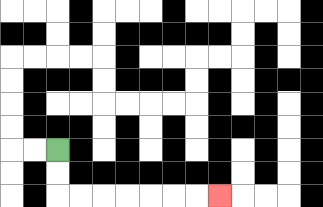{'start': '[2, 6]', 'end': '[9, 8]', 'path_directions': 'D,D,R,R,R,R,R,R,R', 'path_coordinates': '[[2, 6], [2, 7], [2, 8], [3, 8], [4, 8], [5, 8], [6, 8], [7, 8], [8, 8], [9, 8]]'}